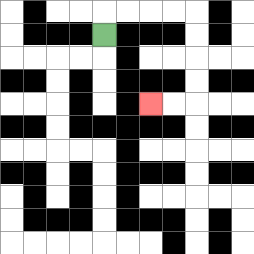{'start': '[4, 1]', 'end': '[6, 4]', 'path_directions': 'U,R,R,R,R,D,D,D,D,L,L', 'path_coordinates': '[[4, 1], [4, 0], [5, 0], [6, 0], [7, 0], [8, 0], [8, 1], [8, 2], [8, 3], [8, 4], [7, 4], [6, 4]]'}